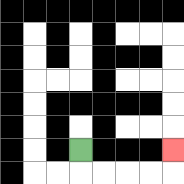{'start': '[3, 6]', 'end': '[7, 6]', 'path_directions': 'D,R,R,R,R,U', 'path_coordinates': '[[3, 6], [3, 7], [4, 7], [5, 7], [6, 7], [7, 7], [7, 6]]'}